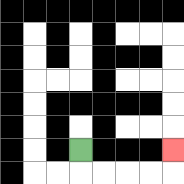{'start': '[3, 6]', 'end': '[7, 6]', 'path_directions': 'D,R,R,R,R,U', 'path_coordinates': '[[3, 6], [3, 7], [4, 7], [5, 7], [6, 7], [7, 7], [7, 6]]'}